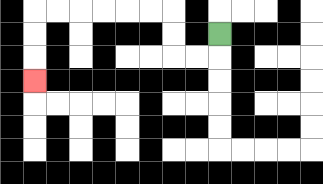{'start': '[9, 1]', 'end': '[1, 3]', 'path_directions': 'D,L,L,U,U,L,L,L,L,L,L,D,D,D', 'path_coordinates': '[[9, 1], [9, 2], [8, 2], [7, 2], [7, 1], [7, 0], [6, 0], [5, 0], [4, 0], [3, 0], [2, 0], [1, 0], [1, 1], [1, 2], [1, 3]]'}